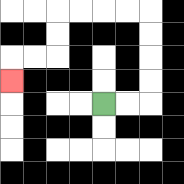{'start': '[4, 4]', 'end': '[0, 3]', 'path_directions': 'R,R,U,U,U,U,L,L,L,L,D,D,L,L,D', 'path_coordinates': '[[4, 4], [5, 4], [6, 4], [6, 3], [6, 2], [6, 1], [6, 0], [5, 0], [4, 0], [3, 0], [2, 0], [2, 1], [2, 2], [1, 2], [0, 2], [0, 3]]'}